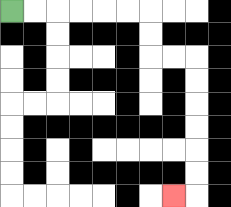{'start': '[0, 0]', 'end': '[7, 8]', 'path_directions': 'R,R,R,R,R,R,D,D,R,R,D,D,D,D,D,D,L', 'path_coordinates': '[[0, 0], [1, 0], [2, 0], [3, 0], [4, 0], [5, 0], [6, 0], [6, 1], [6, 2], [7, 2], [8, 2], [8, 3], [8, 4], [8, 5], [8, 6], [8, 7], [8, 8], [7, 8]]'}